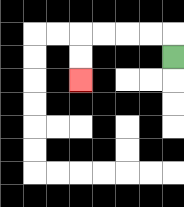{'start': '[7, 2]', 'end': '[3, 3]', 'path_directions': 'U,L,L,L,L,D,D', 'path_coordinates': '[[7, 2], [7, 1], [6, 1], [5, 1], [4, 1], [3, 1], [3, 2], [3, 3]]'}